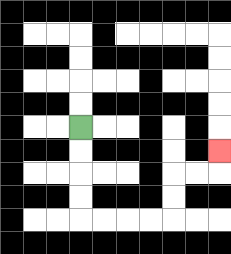{'start': '[3, 5]', 'end': '[9, 6]', 'path_directions': 'D,D,D,D,R,R,R,R,U,U,R,R,U', 'path_coordinates': '[[3, 5], [3, 6], [3, 7], [3, 8], [3, 9], [4, 9], [5, 9], [6, 9], [7, 9], [7, 8], [7, 7], [8, 7], [9, 7], [9, 6]]'}